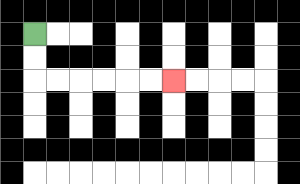{'start': '[1, 1]', 'end': '[7, 3]', 'path_directions': 'D,D,R,R,R,R,R,R', 'path_coordinates': '[[1, 1], [1, 2], [1, 3], [2, 3], [3, 3], [4, 3], [5, 3], [6, 3], [7, 3]]'}